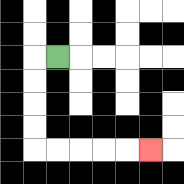{'start': '[2, 2]', 'end': '[6, 6]', 'path_directions': 'L,D,D,D,D,R,R,R,R,R', 'path_coordinates': '[[2, 2], [1, 2], [1, 3], [1, 4], [1, 5], [1, 6], [2, 6], [3, 6], [4, 6], [5, 6], [6, 6]]'}